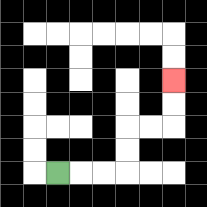{'start': '[2, 7]', 'end': '[7, 3]', 'path_directions': 'R,R,R,U,U,R,R,U,U', 'path_coordinates': '[[2, 7], [3, 7], [4, 7], [5, 7], [5, 6], [5, 5], [6, 5], [7, 5], [7, 4], [7, 3]]'}